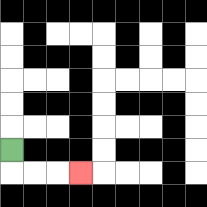{'start': '[0, 6]', 'end': '[3, 7]', 'path_directions': 'D,R,R,R', 'path_coordinates': '[[0, 6], [0, 7], [1, 7], [2, 7], [3, 7]]'}